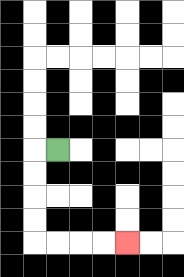{'start': '[2, 6]', 'end': '[5, 10]', 'path_directions': 'L,D,D,D,D,R,R,R,R', 'path_coordinates': '[[2, 6], [1, 6], [1, 7], [1, 8], [1, 9], [1, 10], [2, 10], [3, 10], [4, 10], [5, 10]]'}